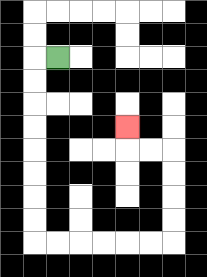{'start': '[2, 2]', 'end': '[5, 5]', 'path_directions': 'L,D,D,D,D,D,D,D,D,R,R,R,R,R,R,U,U,U,U,L,L,U', 'path_coordinates': '[[2, 2], [1, 2], [1, 3], [1, 4], [1, 5], [1, 6], [1, 7], [1, 8], [1, 9], [1, 10], [2, 10], [3, 10], [4, 10], [5, 10], [6, 10], [7, 10], [7, 9], [7, 8], [7, 7], [7, 6], [6, 6], [5, 6], [5, 5]]'}